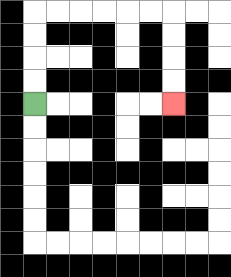{'start': '[1, 4]', 'end': '[7, 4]', 'path_directions': 'U,U,U,U,R,R,R,R,R,R,D,D,D,D', 'path_coordinates': '[[1, 4], [1, 3], [1, 2], [1, 1], [1, 0], [2, 0], [3, 0], [4, 0], [5, 0], [6, 0], [7, 0], [7, 1], [7, 2], [7, 3], [7, 4]]'}